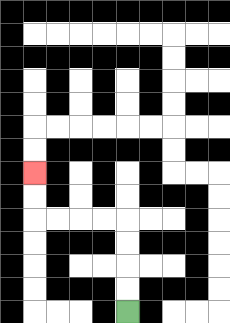{'start': '[5, 13]', 'end': '[1, 7]', 'path_directions': 'U,U,U,U,L,L,L,L,U,U', 'path_coordinates': '[[5, 13], [5, 12], [5, 11], [5, 10], [5, 9], [4, 9], [3, 9], [2, 9], [1, 9], [1, 8], [1, 7]]'}